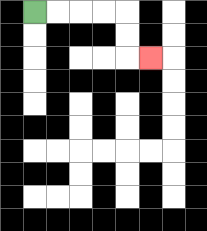{'start': '[1, 0]', 'end': '[6, 2]', 'path_directions': 'R,R,R,R,D,D,R', 'path_coordinates': '[[1, 0], [2, 0], [3, 0], [4, 0], [5, 0], [5, 1], [5, 2], [6, 2]]'}